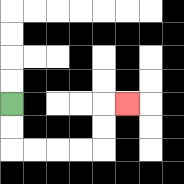{'start': '[0, 4]', 'end': '[5, 4]', 'path_directions': 'D,D,R,R,R,R,U,U,R', 'path_coordinates': '[[0, 4], [0, 5], [0, 6], [1, 6], [2, 6], [3, 6], [4, 6], [4, 5], [4, 4], [5, 4]]'}